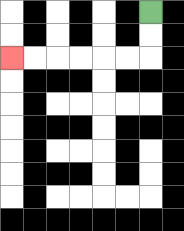{'start': '[6, 0]', 'end': '[0, 2]', 'path_directions': 'D,D,L,L,L,L,L,L', 'path_coordinates': '[[6, 0], [6, 1], [6, 2], [5, 2], [4, 2], [3, 2], [2, 2], [1, 2], [0, 2]]'}